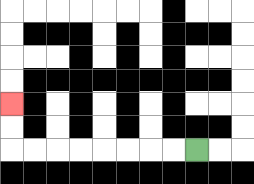{'start': '[8, 6]', 'end': '[0, 4]', 'path_directions': 'L,L,L,L,L,L,L,L,U,U', 'path_coordinates': '[[8, 6], [7, 6], [6, 6], [5, 6], [4, 6], [3, 6], [2, 6], [1, 6], [0, 6], [0, 5], [0, 4]]'}